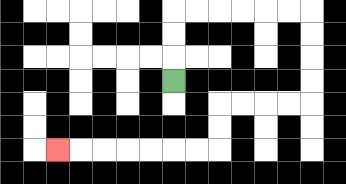{'start': '[7, 3]', 'end': '[2, 6]', 'path_directions': 'U,U,U,R,R,R,R,R,R,D,D,D,D,L,L,L,L,D,D,L,L,L,L,L,L,L', 'path_coordinates': '[[7, 3], [7, 2], [7, 1], [7, 0], [8, 0], [9, 0], [10, 0], [11, 0], [12, 0], [13, 0], [13, 1], [13, 2], [13, 3], [13, 4], [12, 4], [11, 4], [10, 4], [9, 4], [9, 5], [9, 6], [8, 6], [7, 6], [6, 6], [5, 6], [4, 6], [3, 6], [2, 6]]'}